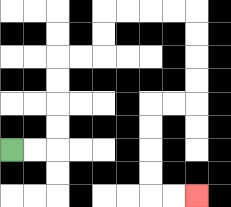{'start': '[0, 6]', 'end': '[8, 8]', 'path_directions': 'R,R,U,U,U,U,R,R,U,U,R,R,R,R,D,D,D,D,L,L,D,D,D,D,R,R', 'path_coordinates': '[[0, 6], [1, 6], [2, 6], [2, 5], [2, 4], [2, 3], [2, 2], [3, 2], [4, 2], [4, 1], [4, 0], [5, 0], [6, 0], [7, 0], [8, 0], [8, 1], [8, 2], [8, 3], [8, 4], [7, 4], [6, 4], [6, 5], [6, 6], [6, 7], [6, 8], [7, 8], [8, 8]]'}